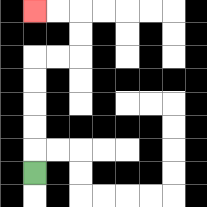{'start': '[1, 7]', 'end': '[1, 0]', 'path_directions': 'U,U,U,U,U,R,R,U,U,L,L', 'path_coordinates': '[[1, 7], [1, 6], [1, 5], [1, 4], [1, 3], [1, 2], [2, 2], [3, 2], [3, 1], [3, 0], [2, 0], [1, 0]]'}